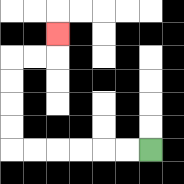{'start': '[6, 6]', 'end': '[2, 1]', 'path_directions': 'L,L,L,L,L,L,U,U,U,U,R,R,U', 'path_coordinates': '[[6, 6], [5, 6], [4, 6], [3, 6], [2, 6], [1, 6], [0, 6], [0, 5], [0, 4], [0, 3], [0, 2], [1, 2], [2, 2], [2, 1]]'}